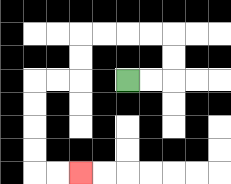{'start': '[5, 3]', 'end': '[3, 7]', 'path_directions': 'R,R,U,U,L,L,L,L,D,D,L,L,D,D,D,D,R,R', 'path_coordinates': '[[5, 3], [6, 3], [7, 3], [7, 2], [7, 1], [6, 1], [5, 1], [4, 1], [3, 1], [3, 2], [3, 3], [2, 3], [1, 3], [1, 4], [1, 5], [1, 6], [1, 7], [2, 7], [3, 7]]'}